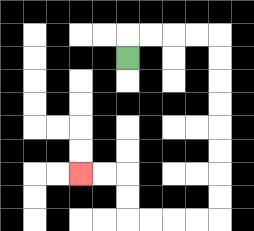{'start': '[5, 2]', 'end': '[3, 7]', 'path_directions': 'U,R,R,R,R,D,D,D,D,D,D,D,D,L,L,L,L,U,U,L,L', 'path_coordinates': '[[5, 2], [5, 1], [6, 1], [7, 1], [8, 1], [9, 1], [9, 2], [9, 3], [9, 4], [9, 5], [9, 6], [9, 7], [9, 8], [9, 9], [8, 9], [7, 9], [6, 9], [5, 9], [5, 8], [5, 7], [4, 7], [3, 7]]'}